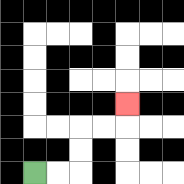{'start': '[1, 7]', 'end': '[5, 4]', 'path_directions': 'R,R,U,U,R,R,U', 'path_coordinates': '[[1, 7], [2, 7], [3, 7], [3, 6], [3, 5], [4, 5], [5, 5], [5, 4]]'}